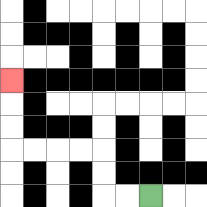{'start': '[6, 8]', 'end': '[0, 3]', 'path_directions': 'L,L,U,U,L,L,L,L,U,U,U', 'path_coordinates': '[[6, 8], [5, 8], [4, 8], [4, 7], [4, 6], [3, 6], [2, 6], [1, 6], [0, 6], [0, 5], [0, 4], [0, 3]]'}